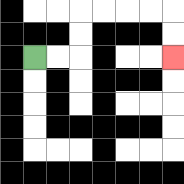{'start': '[1, 2]', 'end': '[7, 2]', 'path_directions': 'R,R,U,U,R,R,R,R,D,D', 'path_coordinates': '[[1, 2], [2, 2], [3, 2], [3, 1], [3, 0], [4, 0], [5, 0], [6, 0], [7, 0], [7, 1], [7, 2]]'}